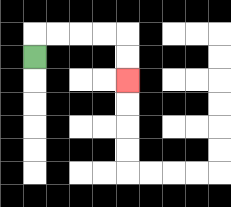{'start': '[1, 2]', 'end': '[5, 3]', 'path_directions': 'U,R,R,R,R,D,D', 'path_coordinates': '[[1, 2], [1, 1], [2, 1], [3, 1], [4, 1], [5, 1], [5, 2], [5, 3]]'}